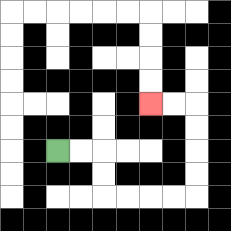{'start': '[2, 6]', 'end': '[6, 4]', 'path_directions': 'R,R,D,D,R,R,R,R,U,U,U,U,L,L', 'path_coordinates': '[[2, 6], [3, 6], [4, 6], [4, 7], [4, 8], [5, 8], [6, 8], [7, 8], [8, 8], [8, 7], [8, 6], [8, 5], [8, 4], [7, 4], [6, 4]]'}